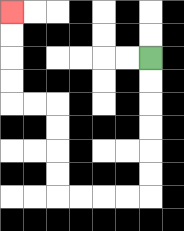{'start': '[6, 2]', 'end': '[0, 0]', 'path_directions': 'D,D,D,D,D,D,L,L,L,L,U,U,U,U,L,L,U,U,U,U', 'path_coordinates': '[[6, 2], [6, 3], [6, 4], [6, 5], [6, 6], [6, 7], [6, 8], [5, 8], [4, 8], [3, 8], [2, 8], [2, 7], [2, 6], [2, 5], [2, 4], [1, 4], [0, 4], [0, 3], [0, 2], [0, 1], [0, 0]]'}